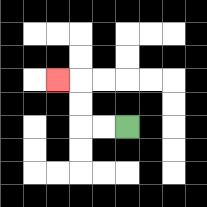{'start': '[5, 5]', 'end': '[2, 3]', 'path_directions': 'L,L,U,U,L', 'path_coordinates': '[[5, 5], [4, 5], [3, 5], [3, 4], [3, 3], [2, 3]]'}